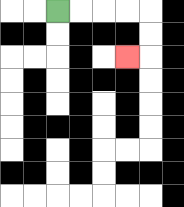{'start': '[2, 0]', 'end': '[5, 2]', 'path_directions': 'R,R,R,R,D,D,L', 'path_coordinates': '[[2, 0], [3, 0], [4, 0], [5, 0], [6, 0], [6, 1], [6, 2], [5, 2]]'}